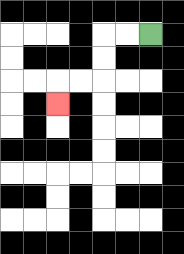{'start': '[6, 1]', 'end': '[2, 4]', 'path_directions': 'L,L,D,D,L,L,D', 'path_coordinates': '[[6, 1], [5, 1], [4, 1], [4, 2], [4, 3], [3, 3], [2, 3], [2, 4]]'}